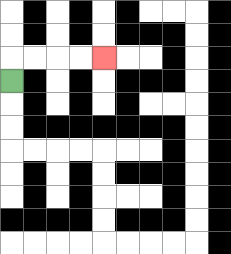{'start': '[0, 3]', 'end': '[4, 2]', 'path_directions': 'U,R,R,R,R', 'path_coordinates': '[[0, 3], [0, 2], [1, 2], [2, 2], [3, 2], [4, 2]]'}